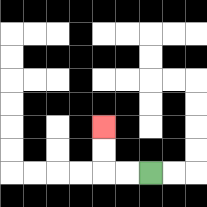{'start': '[6, 7]', 'end': '[4, 5]', 'path_directions': 'L,L,U,U', 'path_coordinates': '[[6, 7], [5, 7], [4, 7], [4, 6], [4, 5]]'}